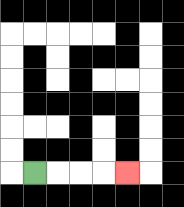{'start': '[1, 7]', 'end': '[5, 7]', 'path_directions': 'R,R,R,R', 'path_coordinates': '[[1, 7], [2, 7], [3, 7], [4, 7], [5, 7]]'}